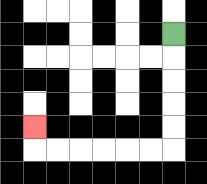{'start': '[7, 1]', 'end': '[1, 5]', 'path_directions': 'D,D,D,D,D,L,L,L,L,L,L,U', 'path_coordinates': '[[7, 1], [7, 2], [7, 3], [7, 4], [7, 5], [7, 6], [6, 6], [5, 6], [4, 6], [3, 6], [2, 6], [1, 6], [1, 5]]'}